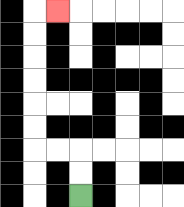{'start': '[3, 8]', 'end': '[2, 0]', 'path_directions': 'U,U,L,L,U,U,U,U,U,U,R', 'path_coordinates': '[[3, 8], [3, 7], [3, 6], [2, 6], [1, 6], [1, 5], [1, 4], [1, 3], [1, 2], [1, 1], [1, 0], [2, 0]]'}